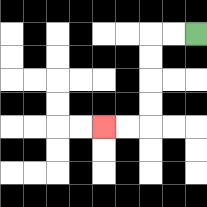{'start': '[8, 1]', 'end': '[4, 5]', 'path_directions': 'L,L,D,D,D,D,L,L', 'path_coordinates': '[[8, 1], [7, 1], [6, 1], [6, 2], [6, 3], [6, 4], [6, 5], [5, 5], [4, 5]]'}